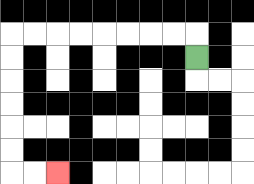{'start': '[8, 2]', 'end': '[2, 7]', 'path_directions': 'U,L,L,L,L,L,L,L,L,D,D,D,D,D,D,R,R', 'path_coordinates': '[[8, 2], [8, 1], [7, 1], [6, 1], [5, 1], [4, 1], [3, 1], [2, 1], [1, 1], [0, 1], [0, 2], [0, 3], [0, 4], [0, 5], [0, 6], [0, 7], [1, 7], [2, 7]]'}